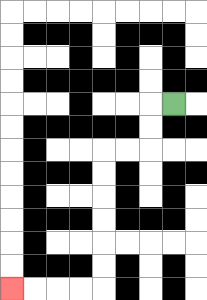{'start': '[7, 4]', 'end': '[0, 12]', 'path_directions': 'L,D,D,L,L,D,D,D,D,D,D,L,L,L,L', 'path_coordinates': '[[7, 4], [6, 4], [6, 5], [6, 6], [5, 6], [4, 6], [4, 7], [4, 8], [4, 9], [4, 10], [4, 11], [4, 12], [3, 12], [2, 12], [1, 12], [0, 12]]'}